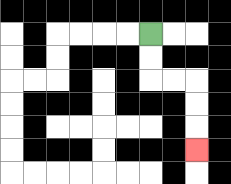{'start': '[6, 1]', 'end': '[8, 6]', 'path_directions': 'D,D,R,R,D,D,D', 'path_coordinates': '[[6, 1], [6, 2], [6, 3], [7, 3], [8, 3], [8, 4], [8, 5], [8, 6]]'}